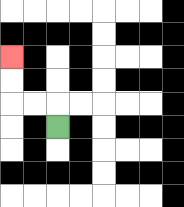{'start': '[2, 5]', 'end': '[0, 2]', 'path_directions': 'U,L,L,U,U', 'path_coordinates': '[[2, 5], [2, 4], [1, 4], [0, 4], [0, 3], [0, 2]]'}